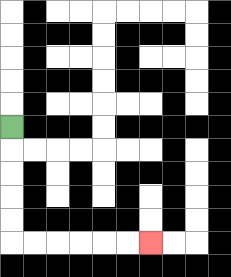{'start': '[0, 5]', 'end': '[6, 10]', 'path_directions': 'D,D,D,D,D,R,R,R,R,R,R', 'path_coordinates': '[[0, 5], [0, 6], [0, 7], [0, 8], [0, 9], [0, 10], [1, 10], [2, 10], [3, 10], [4, 10], [5, 10], [6, 10]]'}